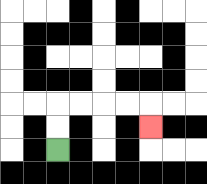{'start': '[2, 6]', 'end': '[6, 5]', 'path_directions': 'U,U,R,R,R,R,D', 'path_coordinates': '[[2, 6], [2, 5], [2, 4], [3, 4], [4, 4], [5, 4], [6, 4], [6, 5]]'}